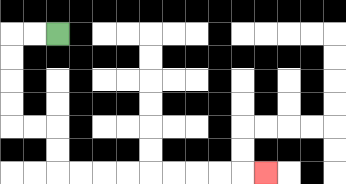{'start': '[2, 1]', 'end': '[11, 7]', 'path_directions': 'L,L,D,D,D,D,R,R,D,D,R,R,R,R,R,R,R,R,R', 'path_coordinates': '[[2, 1], [1, 1], [0, 1], [0, 2], [0, 3], [0, 4], [0, 5], [1, 5], [2, 5], [2, 6], [2, 7], [3, 7], [4, 7], [5, 7], [6, 7], [7, 7], [8, 7], [9, 7], [10, 7], [11, 7]]'}